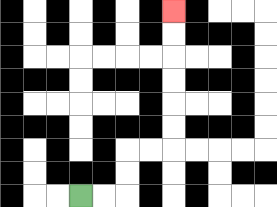{'start': '[3, 8]', 'end': '[7, 0]', 'path_directions': 'R,R,U,U,R,R,U,U,U,U,U,U', 'path_coordinates': '[[3, 8], [4, 8], [5, 8], [5, 7], [5, 6], [6, 6], [7, 6], [7, 5], [7, 4], [7, 3], [7, 2], [7, 1], [7, 0]]'}